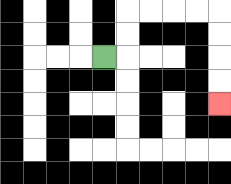{'start': '[4, 2]', 'end': '[9, 4]', 'path_directions': 'R,U,U,R,R,R,R,D,D,D,D', 'path_coordinates': '[[4, 2], [5, 2], [5, 1], [5, 0], [6, 0], [7, 0], [8, 0], [9, 0], [9, 1], [9, 2], [9, 3], [9, 4]]'}